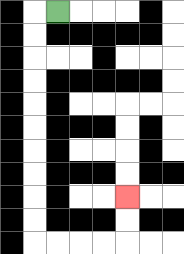{'start': '[2, 0]', 'end': '[5, 8]', 'path_directions': 'L,D,D,D,D,D,D,D,D,D,D,R,R,R,R,U,U', 'path_coordinates': '[[2, 0], [1, 0], [1, 1], [1, 2], [1, 3], [1, 4], [1, 5], [1, 6], [1, 7], [1, 8], [1, 9], [1, 10], [2, 10], [3, 10], [4, 10], [5, 10], [5, 9], [5, 8]]'}